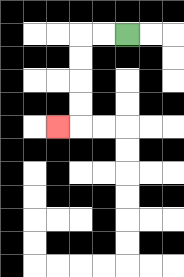{'start': '[5, 1]', 'end': '[2, 5]', 'path_directions': 'L,L,D,D,D,D,L', 'path_coordinates': '[[5, 1], [4, 1], [3, 1], [3, 2], [3, 3], [3, 4], [3, 5], [2, 5]]'}